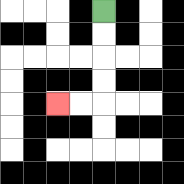{'start': '[4, 0]', 'end': '[2, 4]', 'path_directions': 'D,D,D,D,L,L', 'path_coordinates': '[[4, 0], [4, 1], [4, 2], [4, 3], [4, 4], [3, 4], [2, 4]]'}